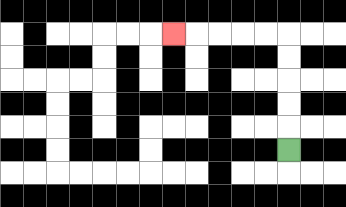{'start': '[12, 6]', 'end': '[7, 1]', 'path_directions': 'U,U,U,U,U,L,L,L,L,L', 'path_coordinates': '[[12, 6], [12, 5], [12, 4], [12, 3], [12, 2], [12, 1], [11, 1], [10, 1], [9, 1], [8, 1], [7, 1]]'}